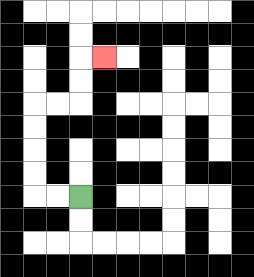{'start': '[3, 8]', 'end': '[4, 2]', 'path_directions': 'L,L,U,U,U,U,R,R,U,U,R', 'path_coordinates': '[[3, 8], [2, 8], [1, 8], [1, 7], [1, 6], [1, 5], [1, 4], [2, 4], [3, 4], [3, 3], [3, 2], [4, 2]]'}